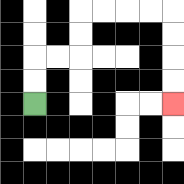{'start': '[1, 4]', 'end': '[7, 4]', 'path_directions': 'U,U,R,R,U,U,R,R,R,R,D,D,D,D', 'path_coordinates': '[[1, 4], [1, 3], [1, 2], [2, 2], [3, 2], [3, 1], [3, 0], [4, 0], [5, 0], [6, 0], [7, 0], [7, 1], [7, 2], [7, 3], [7, 4]]'}